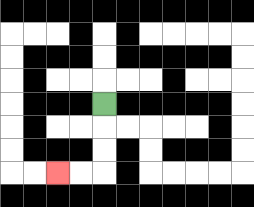{'start': '[4, 4]', 'end': '[2, 7]', 'path_directions': 'D,D,D,L,L', 'path_coordinates': '[[4, 4], [4, 5], [4, 6], [4, 7], [3, 7], [2, 7]]'}